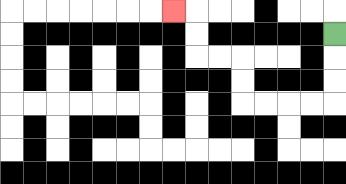{'start': '[14, 1]', 'end': '[7, 0]', 'path_directions': 'D,D,D,L,L,L,L,U,U,L,L,U,U,L', 'path_coordinates': '[[14, 1], [14, 2], [14, 3], [14, 4], [13, 4], [12, 4], [11, 4], [10, 4], [10, 3], [10, 2], [9, 2], [8, 2], [8, 1], [8, 0], [7, 0]]'}